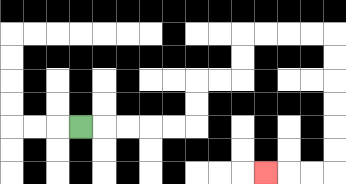{'start': '[3, 5]', 'end': '[11, 7]', 'path_directions': 'R,R,R,R,R,U,U,R,R,U,U,R,R,R,R,D,D,D,D,D,D,L,L,L', 'path_coordinates': '[[3, 5], [4, 5], [5, 5], [6, 5], [7, 5], [8, 5], [8, 4], [8, 3], [9, 3], [10, 3], [10, 2], [10, 1], [11, 1], [12, 1], [13, 1], [14, 1], [14, 2], [14, 3], [14, 4], [14, 5], [14, 6], [14, 7], [13, 7], [12, 7], [11, 7]]'}